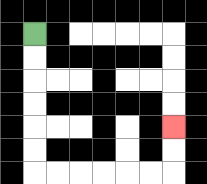{'start': '[1, 1]', 'end': '[7, 5]', 'path_directions': 'D,D,D,D,D,D,R,R,R,R,R,R,U,U', 'path_coordinates': '[[1, 1], [1, 2], [1, 3], [1, 4], [1, 5], [1, 6], [1, 7], [2, 7], [3, 7], [4, 7], [5, 7], [6, 7], [7, 7], [7, 6], [7, 5]]'}